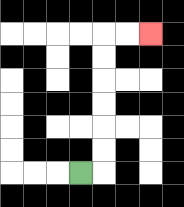{'start': '[3, 7]', 'end': '[6, 1]', 'path_directions': 'R,U,U,U,U,U,U,R,R', 'path_coordinates': '[[3, 7], [4, 7], [4, 6], [4, 5], [4, 4], [4, 3], [4, 2], [4, 1], [5, 1], [6, 1]]'}